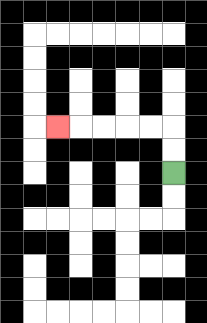{'start': '[7, 7]', 'end': '[2, 5]', 'path_directions': 'U,U,L,L,L,L,L', 'path_coordinates': '[[7, 7], [7, 6], [7, 5], [6, 5], [5, 5], [4, 5], [3, 5], [2, 5]]'}